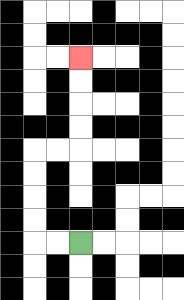{'start': '[3, 10]', 'end': '[3, 2]', 'path_directions': 'L,L,U,U,U,U,R,R,U,U,U,U', 'path_coordinates': '[[3, 10], [2, 10], [1, 10], [1, 9], [1, 8], [1, 7], [1, 6], [2, 6], [3, 6], [3, 5], [3, 4], [3, 3], [3, 2]]'}